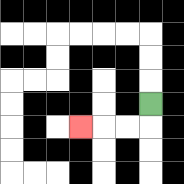{'start': '[6, 4]', 'end': '[3, 5]', 'path_directions': 'D,L,L,L', 'path_coordinates': '[[6, 4], [6, 5], [5, 5], [4, 5], [3, 5]]'}